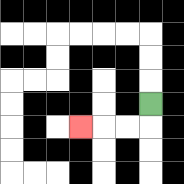{'start': '[6, 4]', 'end': '[3, 5]', 'path_directions': 'D,L,L,L', 'path_coordinates': '[[6, 4], [6, 5], [5, 5], [4, 5], [3, 5]]'}